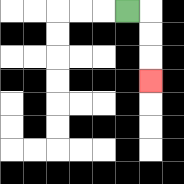{'start': '[5, 0]', 'end': '[6, 3]', 'path_directions': 'R,D,D,D', 'path_coordinates': '[[5, 0], [6, 0], [6, 1], [6, 2], [6, 3]]'}